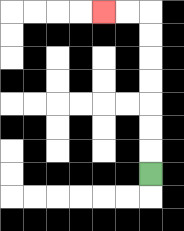{'start': '[6, 7]', 'end': '[4, 0]', 'path_directions': 'U,U,U,U,U,U,U,L,L', 'path_coordinates': '[[6, 7], [6, 6], [6, 5], [6, 4], [6, 3], [6, 2], [6, 1], [6, 0], [5, 0], [4, 0]]'}